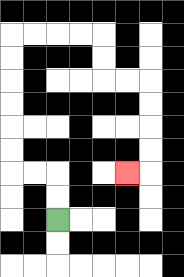{'start': '[2, 9]', 'end': '[5, 7]', 'path_directions': 'U,U,L,L,U,U,U,U,U,U,R,R,R,R,D,D,R,R,D,D,D,D,L', 'path_coordinates': '[[2, 9], [2, 8], [2, 7], [1, 7], [0, 7], [0, 6], [0, 5], [0, 4], [0, 3], [0, 2], [0, 1], [1, 1], [2, 1], [3, 1], [4, 1], [4, 2], [4, 3], [5, 3], [6, 3], [6, 4], [6, 5], [6, 6], [6, 7], [5, 7]]'}